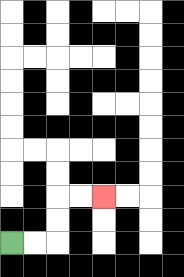{'start': '[0, 10]', 'end': '[4, 8]', 'path_directions': 'R,R,U,U,R,R', 'path_coordinates': '[[0, 10], [1, 10], [2, 10], [2, 9], [2, 8], [3, 8], [4, 8]]'}